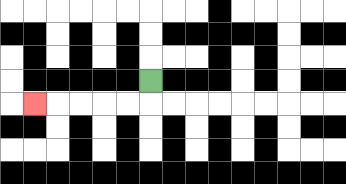{'start': '[6, 3]', 'end': '[1, 4]', 'path_directions': 'D,L,L,L,L,L', 'path_coordinates': '[[6, 3], [6, 4], [5, 4], [4, 4], [3, 4], [2, 4], [1, 4]]'}